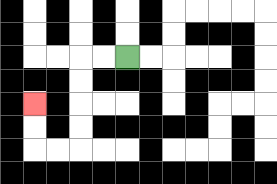{'start': '[5, 2]', 'end': '[1, 4]', 'path_directions': 'L,L,D,D,D,D,L,L,U,U', 'path_coordinates': '[[5, 2], [4, 2], [3, 2], [3, 3], [3, 4], [3, 5], [3, 6], [2, 6], [1, 6], [1, 5], [1, 4]]'}